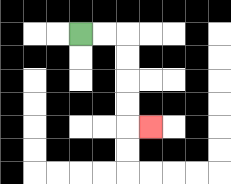{'start': '[3, 1]', 'end': '[6, 5]', 'path_directions': 'R,R,D,D,D,D,R', 'path_coordinates': '[[3, 1], [4, 1], [5, 1], [5, 2], [5, 3], [5, 4], [5, 5], [6, 5]]'}